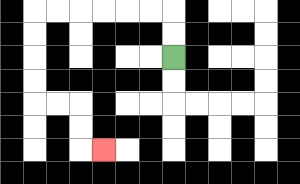{'start': '[7, 2]', 'end': '[4, 6]', 'path_directions': 'U,U,L,L,L,L,L,L,D,D,D,D,R,R,D,D,R', 'path_coordinates': '[[7, 2], [7, 1], [7, 0], [6, 0], [5, 0], [4, 0], [3, 0], [2, 0], [1, 0], [1, 1], [1, 2], [1, 3], [1, 4], [2, 4], [3, 4], [3, 5], [3, 6], [4, 6]]'}